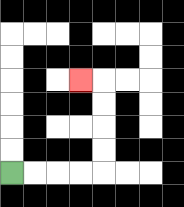{'start': '[0, 7]', 'end': '[3, 3]', 'path_directions': 'R,R,R,R,U,U,U,U,L', 'path_coordinates': '[[0, 7], [1, 7], [2, 7], [3, 7], [4, 7], [4, 6], [4, 5], [4, 4], [4, 3], [3, 3]]'}